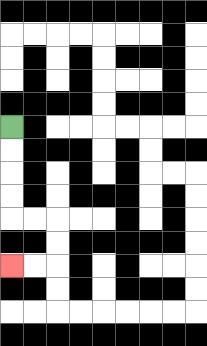{'start': '[0, 5]', 'end': '[0, 11]', 'path_directions': 'D,D,D,D,R,R,D,D,L,L', 'path_coordinates': '[[0, 5], [0, 6], [0, 7], [0, 8], [0, 9], [1, 9], [2, 9], [2, 10], [2, 11], [1, 11], [0, 11]]'}